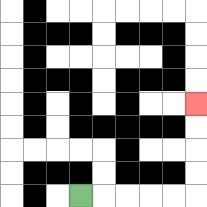{'start': '[3, 8]', 'end': '[8, 4]', 'path_directions': 'R,R,R,R,R,U,U,U,U', 'path_coordinates': '[[3, 8], [4, 8], [5, 8], [6, 8], [7, 8], [8, 8], [8, 7], [8, 6], [8, 5], [8, 4]]'}